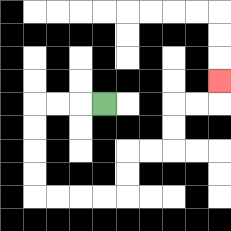{'start': '[4, 4]', 'end': '[9, 3]', 'path_directions': 'L,L,L,D,D,D,D,R,R,R,R,U,U,R,R,U,U,R,R,U', 'path_coordinates': '[[4, 4], [3, 4], [2, 4], [1, 4], [1, 5], [1, 6], [1, 7], [1, 8], [2, 8], [3, 8], [4, 8], [5, 8], [5, 7], [5, 6], [6, 6], [7, 6], [7, 5], [7, 4], [8, 4], [9, 4], [9, 3]]'}